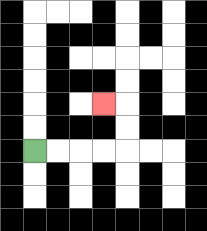{'start': '[1, 6]', 'end': '[4, 4]', 'path_directions': 'R,R,R,R,U,U,L', 'path_coordinates': '[[1, 6], [2, 6], [3, 6], [4, 6], [5, 6], [5, 5], [5, 4], [4, 4]]'}